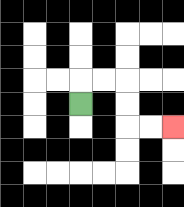{'start': '[3, 4]', 'end': '[7, 5]', 'path_directions': 'U,R,R,D,D,R,R', 'path_coordinates': '[[3, 4], [3, 3], [4, 3], [5, 3], [5, 4], [5, 5], [6, 5], [7, 5]]'}